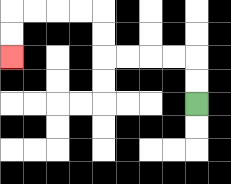{'start': '[8, 4]', 'end': '[0, 2]', 'path_directions': 'U,U,L,L,L,L,U,U,L,L,L,L,D,D', 'path_coordinates': '[[8, 4], [8, 3], [8, 2], [7, 2], [6, 2], [5, 2], [4, 2], [4, 1], [4, 0], [3, 0], [2, 0], [1, 0], [0, 0], [0, 1], [0, 2]]'}